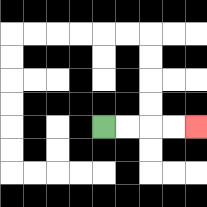{'start': '[4, 5]', 'end': '[8, 5]', 'path_directions': 'R,R,R,R', 'path_coordinates': '[[4, 5], [5, 5], [6, 5], [7, 5], [8, 5]]'}